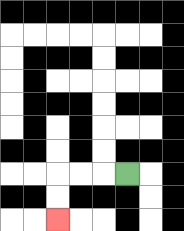{'start': '[5, 7]', 'end': '[2, 9]', 'path_directions': 'L,L,L,D,D', 'path_coordinates': '[[5, 7], [4, 7], [3, 7], [2, 7], [2, 8], [2, 9]]'}